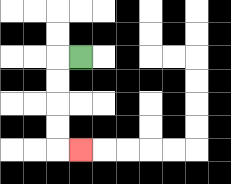{'start': '[3, 2]', 'end': '[3, 6]', 'path_directions': 'L,D,D,D,D,R', 'path_coordinates': '[[3, 2], [2, 2], [2, 3], [2, 4], [2, 5], [2, 6], [3, 6]]'}